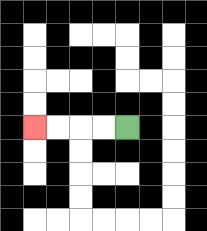{'start': '[5, 5]', 'end': '[1, 5]', 'path_directions': 'L,L,L,L', 'path_coordinates': '[[5, 5], [4, 5], [3, 5], [2, 5], [1, 5]]'}